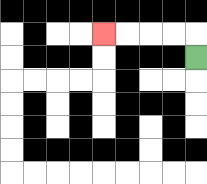{'start': '[8, 2]', 'end': '[4, 1]', 'path_directions': 'U,L,L,L,L', 'path_coordinates': '[[8, 2], [8, 1], [7, 1], [6, 1], [5, 1], [4, 1]]'}